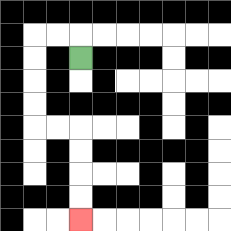{'start': '[3, 2]', 'end': '[3, 9]', 'path_directions': 'U,L,L,D,D,D,D,R,R,D,D,D,D', 'path_coordinates': '[[3, 2], [3, 1], [2, 1], [1, 1], [1, 2], [1, 3], [1, 4], [1, 5], [2, 5], [3, 5], [3, 6], [3, 7], [3, 8], [3, 9]]'}